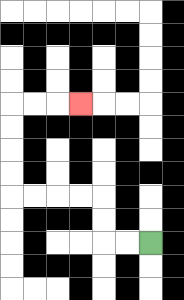{'start': '[6, 10]', 'end': '[3, 4]', 'path_directions': 'L,L,U,U,L,L,L,L,U,U,U,U,R,R,R', 'path_coordinates': '[[6, 10], [5, 10], [4, 10], [4, 9], [4, 8], [3, 8], [2, 8], [1, 8], [0, 8], [0, 7], [0, 6], [0, 5], [0, 4], [1, 4], [2, 4], [3, 4]]'}